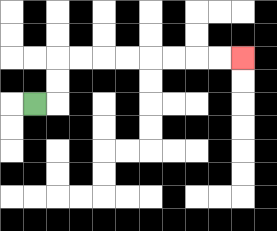{'start': '[1, 4]', 'end': '[10, 2]', 'path_directions': 'R,U,U,R,R,R,R,R,R,R,R', 'path_coordinates': '[[1, 4], [2, 4], [2, 3], [2, 2], [3, 2], [4, 2], [5, 2], [6, 2], [7, 2], [8, 2], [9, 2], [10, 2]]'}